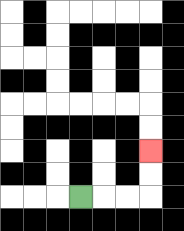{'start': '[3, 8]', 'end': '[6, 6]', 'path_directions': 'R,R,R,U,U', 'path_coordinates': '[[3, 8], [4, 8], [5, 8], [6, 8], [6, 7], [6, 6]]'}